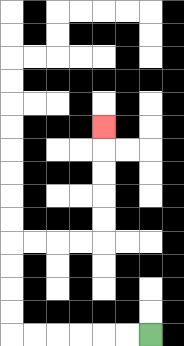{'start': '[6, 14]', 'end': '[4, 5]', 'path_directions': 'L,L,L,L,L,L,U,U,U,U,R,R,R,R,U,U,U,U,U', 'path_coordinates': '[[6, 14], [5, 14], [4, 14], [3, 14], [2, 14], [1, 14], [0, 14], [0, 13], [0, 12], [0, 11], [0, 10], [1, 10], [2, 10], [3, 10], [4, 10], [4, 9], [4, 8], [4, 7], [4, 6], [4, 5]]'}